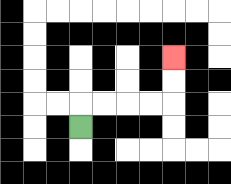{'start': '[3, 5]', 'end': '[7, 2]', 'path_directions': 'U,R,R,R,R,U,U', 'path_coordinates': '[[3, 5], [3, 4], [4, 4], [5, 4], [6, 4], [7, 4], [7, 3], [7, 2]]'}